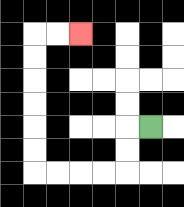{'start': '[6, 5]', 'end': '[3, 1]', 'path_directions': 'L,D,D,L,L,L,L,U,U,U,U,U,U,R,R', 'path_coordinates': '[[6, 5], [5, 5], [5, 6], [5, 7], [4, 7], [3, 7], [2, 7], [1, 7], [1, 6], [1, 5], [1, 4], [1, 3], [1, 2], [1, 1], [2, 1], [3, 1]]'}